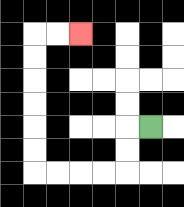{'start': '[6, 5]', 'end': '[3, 1]', 'path_directions': 'L,D,D,L,L,L,L,U,U,U,U,U,U,R,R', 'path_coordinates': '[[6, 5], [5, 5], [5, 6], [5, 7], [4, 7], [3, 7], [2, 7], [1, 7], [1, 6], [1, 5], [1, 4], [1, 3], [1, 2], [1, 1], [2, 1], [3, 1]]'}